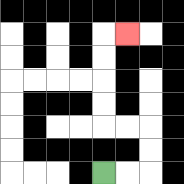{'start': '[4, 7]', 'end': '[5, 1]', 'path_directions': 'R,R,U,U,L,L,U,U,U,U,R', 'path_coordinates': '[[4, 7], [5, 7], [6, 7], [6, 6], [6, 5], [5, 5], [4, 5], [4, 4], [4, 3], [4, 2], [4, 1], [5, 1]]'}